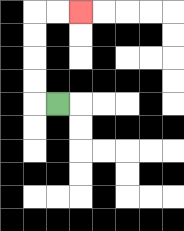{'start': '[2, 4]', 'end': '[3, 0]', 'path_directions': 'L,U,U,U,U,R,R', 'path_coordinates': '[[2, 4], [1, 4], [1, 3], [1, 2], [1, 1], [1, 0], [2, 0], [3, 0]]'}